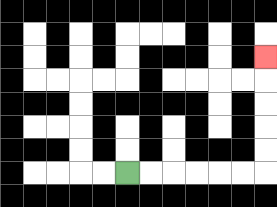{'start': '[5, 7]', 'end': '[11, 2]', 'path_directions': 'R,R,R,R,R,R,U,U,U,U,U', 'path_coordinates': '[[5, 7], [6, 7], [7, 7], [8, 7], [9, 7], [10, 7], [11, 7], [11, 6], [11, 5], [11, 4], [11, 3], [11, 2]]'}